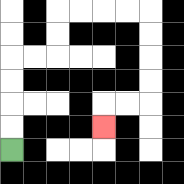{'start': '[0, 6]', 'end': '[4, 5]', 'path_directions': 'U,U,U,U,R,R,U,U,R,R,R,R,D,D,D,D,L,L,D', 'path_coordinates': '[[0, 6], [0, 5], [0, 4], [0, 3], [0, 2], [1, 2], [2, 2], [2, 1], [2, 0], [3, 0], [4, 0], [5, 0], [6, 0], [6, 1], [6, 2], [6, 3], [6, 4], [5, 4], [4, 4], [4, 5]]'}